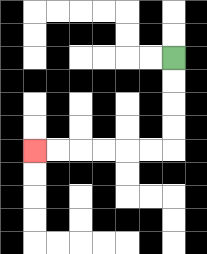{'start': '[7, 2]', 'end': '[1, 6]', 'path_directions': 'D,D,D,D,L,L,L,L,L,L', 'path_coordinates': '[[7, 2], [7, 3], [7, 4], [7, 5], [7, 6], [6, 6], [5, 6], [4, 6], [3, 6], [2, 6], [1, 6]]'}